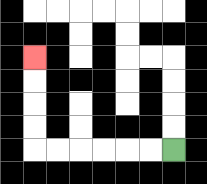{'start': '[7, 6]', 'end': '[1, 2]', 'path_directions': 'L,L,L,L,L,L,U,U,U,U', 'path_coordinates': '[[7, 6], [6, 6], [5, 6], [4, 6], [3, 6], [2, 6], [1, 6], [1, 5], [1, 4], [1, 3], [1, 2]]'}